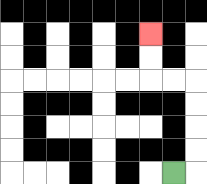{'start': '[7, 7]', 'end': '[6, 1]', 'path_directions': 'R,U,U,U,U,L,L,U,U', 'path_coordinates': '[[7, 7], [8, 7], [8, 6], [8, 5], [8, 4], [8, 3], [7, 3], [6, 3], [6, 2], [6, 1]]'}